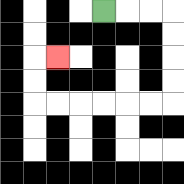{'start': '[4, 0]', 'end': '[2, 2]', 'path_directions': 'R,R,R,D,D,D,D,L,L,L,L,L,L,U,U,R', 'path_coordinates': '[[4, 0], [5, 0], [6, 0], [7, 0], [7, 1], [7, 2], [7, 3], [7, 4], [6, 4], [5, 4], [4, 4], [3, 4], [2, 4], [1, 4], [1, 3], [1, 2], [2, 2]]'}